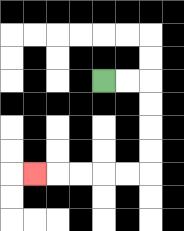{'start': '[4, 3]', 'end': '[1, 7]', 'path_directions': 'R,R,D,D,D,D,L,L,L,L,L', 'path_coordinates': '[[4, 3], [5, 3], [6, 3], [6, 4], [6, 5], [6, 6], [6, 7], [5, 7], [4, 7], [3, 7], [2, 7], [1, 7]]'}